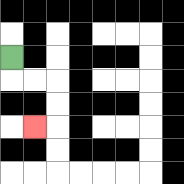{'start': '[0, 2]', 'end': '[1, 5]', 'path_directions': 'D,R,R,D,D,L', 'path_coordinates': '[[0, 2], [0, 3], [1, 3], [2, 3], [2, 4], [2, 5], [1, 5]]'}